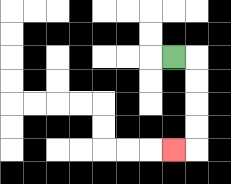{'start': '[7, 2]', 'end': '[7, 6]', 'path_directions': 'R,D,D,D,D,L', 'path_coordinates': '[[7, 2], [8, 2], [8, 3], [8, 4], [8, 5], [8, 6], [7, 6]]'}